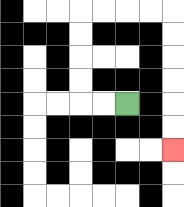{'start': '[5, 4]', 'end': '[7, 6]', 'path_directions': 'L,L,U,U,U,U,R,R,R,R,D,D,D,D,D,D', 'path_coordinates': '[[5, 4], [4, 4], [3, 4], [3, 3], [3, 2], [3, 1], [3, 0], [4, 0], [5, 0], [6, 0], [7, 0], [7, 1], [7, 2], [7, 3], [7, 4], [7, 5], [7, 6]]'}